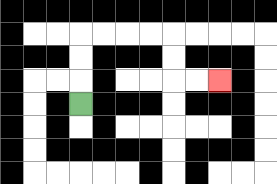{'start': '[3, 4]', 'end': '[9, 3]', 'path_directions': 'U,U,U,R,R,R,R,D,D,R,R', 'path_coordinates': '[[3, 4], [3, 3], [3, 2], [3, 1], [4, 1], [5, 1], [6, 1], [7, 1], [7, 2], [7, 3], [8, 3], [9, 3]]'}